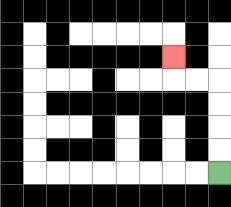{'start': '[9, 7]', 'end': '[7, 2]', 'path_directions': 'U,U,U,U,L,L,U', 'path_coordinates': '[[9, 7], [9, 6], [9, 5], [9, 4], [9, 3], [8, 3], [7, 3], [7, 2]]'}